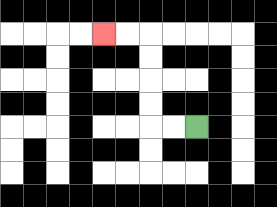{'start': '[8, 5]', 'end': '[4, 1]', 'path_directions': 'L,L,U,U,U,U,L,L', 'path_coordinates': '[[8, 5], [7, 5], [6, 5], [6, 4], [6, 3], [6, 2], [6, 1], [5, 1], [4, 1]]'}